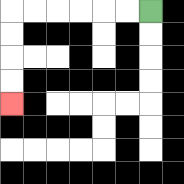{'start': '[6, 0]', 'end': '[0, 4]', 'path_directions': 'L,L,L,L,L,L,D,D,D,D', 'path_coordinates': '[[6, 0], [5, 0], [4, 0], [3, 0], [2, 0], [1, 0], [0, 0], [0, 1], [0, 2], [0, 3], [0, 4]]'}